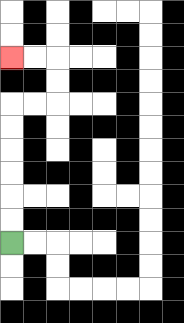{'start': '[0, 10]', 'end': '[0, 2]', 'path_directions': 'U,U,U,U,U,U,R,R,U,U,L,L', 'path_coordinates': '[[0, 10], [0, 9], [0, 8], [0, 7], [0, 6], [0, 5], [0, 4], [1, 4], [2, 4], [2, 3], [2, 2], [1, 2], [0, 2]]'}